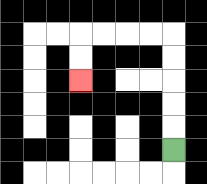{'start': '[7, 6]', 'end': '[3, 3]', 'path_directions': 'U,U,U,U,U,L,L,L,L,D,D', 'path_coordinates': '[[7, 6], [7, 5], [7, 4], [7, 3], [7, 2], [7, 1], [6, 1], [5, 1], [4, 1], [3, 1], [3, 2], [3, 3]]'}